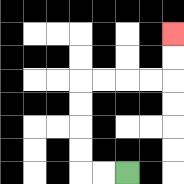{'start': '[5, 7]', 'end': '[7, 1]', 'path_directions': 'L,L,U,U,U,U,R,R,R,R,U,U', 'path_coordinates': '[[5, 7], [4, 7], [3, 7], [3, 6], [3, 5], [3, 4], [3, 3], [4, 3], [5, 3], [6, 3], [7, 3], [7, 2], [7, 1]]'}